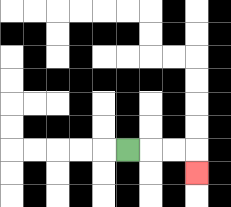{'start': '[5, 6]', 'end': '[8, 7]', 'path_directions': 'R,R,R,D', 'path_coordinates': '[[5, 6], [6, 6], [7, 6], [8, 6], [8, 7]]'}